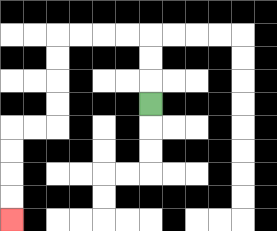{'start': '[6, 4]', 'end': '[0, 9]', 'path_directions': 'U,U,U,L,L,L,L,D,D,D,D,L,L,D,D,D,D', 'path_coordinates': '[[6, 4], [6, 3], [6, 2], [6, 1], [5, 1], [4, 1], [3, 1], [2, 1], [2, 2], [2, 3], [2, 4], [2, 5], [1, 5], [0, 5], [0, 6], [0, 7], [0, 8], [0, 9]]'}